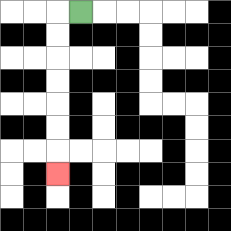{'start': '[3, 0]', 'end': '[2, 7]', 'path_directions': 'L,D,D,D,D,D,D,D', 'path_coordinates': '[[3, 0], [2, 0], [2, 1], [2, 2], [2, 3], [2, 4], [2, 5], [2, 6], [2, 7]]'}